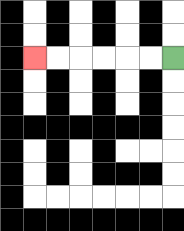{'start': '[7, 2]', 'end': '[1, 2]', 'path_directions': 'L,L,L,L,L,L', 'path_coordinates': '[[7, 2], [6, 2], [5, 2], [4, 2], [3, 2], [2, 2], [1, 2]]'}